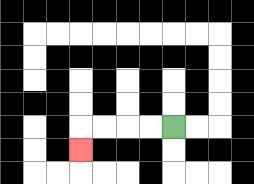{'start': '[7, 5]', 'end': '[3, 6]', 'path_directions': 'L,L,L,L,D', 'path_coordinates': '[[7, 5], [6, 5], [5, 5], [4, 5], [3, 5], [3, 6]]'}